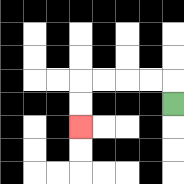{'start': '[7, 4]', 'end': '[3, 5]', 'path_directions': 'U,L,L,L,L,D,D', 'path_coordinates': '[[7, 4], [7, 3], [6, 3], [5, 3], [4, 3], [3, 3], [3, 4], [3, 5]]'}